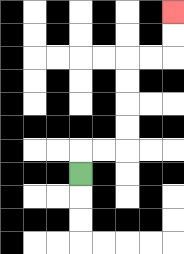{'start': '[3, 7]', 'end': '[7, 0]', 'path_directions': 'U,R,R,U,U,U,U,R,R,U,U', 'path_coordinates': '[[3, 7], [3, 6], [4, 6], [5, 6], [5, 5], [5, 4], [5, 3], [5, 2], [6, 2], [7, 2], [7, 1], [7, 0]]'}